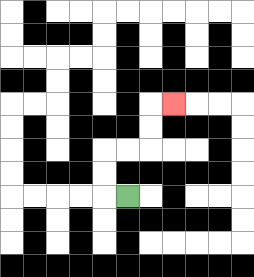{'start': '[5, 8]', 'end': '[7, 4]', 'path_directions': 'L,U,U,R,R,U,U,R', 'path_coordinates': '[[5, 8], [4, 8], [4, 7], [4, 6], [5, 6], [6, 6], [6, 5], [6, 4], [7, 4]]'}